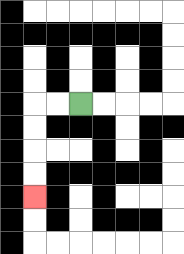{'start': '[3, 4]', 'end': '[1, 8]', 'path_directions': 'L,L,D,D,D,D', 'path_coordinates': '[[3, 4], [2, 4], [1, 4], [1, 5], [1, 6], [1, 7], [1, 8]]'}